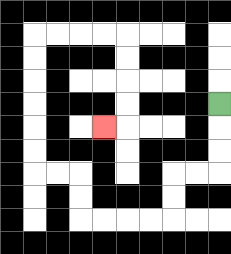{'start': '[9, 4]', 'end': '[4, 5]', 'path_directions': 'D,D,D,L,L,D,D,L,L,L,L,U,U,L,L,U,U,U,U,U,U,R,R,R,R,D,D,D,D,L', 'path_coordinates': '[[9, 4], [9, 5], [9, 6], [9, 7], [8, 7], [7, 7], [7, 8], [7, 9], [6, 9], [5, 9], [4, 9], [3, 9], [3, 8], [3, 7], [2, 7], [1, 7], [1, 6], [1, 5], [1, 4], [1, 3], [1, 2], [1, 1], [2, 1], [3, 1], [4, 1], [5, 1], [5, 2], [5, 3], [5, 4], [5, 5], [4, 5]]'}